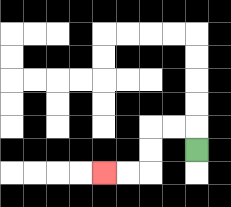{'start': '[8, 6]', 'end': '[4, 7]', 'path_directions': 'U,L,L,D,D,L,L', 'path_coordinates': '[[8, 6], [8, 5], [7, 5], [6, 5], [6, 6], [6, 7], [5, 7], [4, 7]]'}